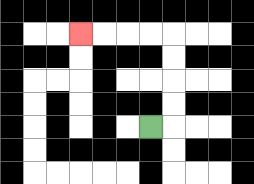{'start': '[6, 5]', 'end': '[3, 1]', 'path_directions': 'R,U,U,U,U,L,L,L,L', 'path_coordinates': '[[6, 5], [7, 5], [7, 4], [7, 3], [7, 2], [7, 1], [6, 1], [5, 1], [4, 1], [3, 1]]'}